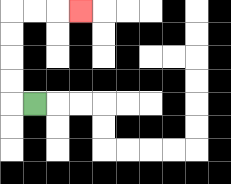{'start': '[1, 4]', 'end': '[3, 0]', 'path_directions': 'L,U,U,U,U,R,R,R', 'path_coordinates': '[[1, 4], [0, 4], [0, 3], [0, 2], [0, 1], [0, 0], [1, 0], [2, 0], [3, 0]]'}